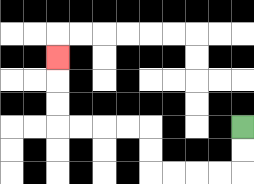{'start': '[10, 5]', 'end': '[2, 2]', 'path_directions': 'D,D,L,L,L,L,U,U,L,L,L,L,U,U,U', 'path_coordinates': '[[10, 5], [10, 6], [10, 7], [9, 7], [8, 7], [7, 7], [6, 7], [6, 6], [6, 5], [5, 5], [4, 5], [3, 5], [2, 5], [2, 4], [2, 3], [2, 2]]'}